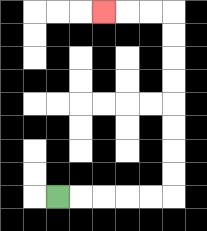{'start': '[2, 8]', 'end': '[4, 0]', 'path_directions': 'R,R,R,R,R,U,U,U,U,U,U,U,U,L,L,L', 'path_coordinates': '[[2, 8], [3, 8], [4, 8], [5, 8], [6, 8], [7, 8], [7, 7], [7, 6], [7, 5], [7, 4], [7, 3], [7, 2], [7, 1], [7, 0], [6, 0], [5, 0], [4, 0]]'}